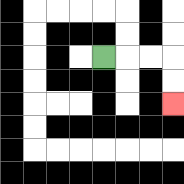{'start': '[4, 2]', 'end': '[7, 4]', 'path_directions': 'R,R,R,D,D', 'path_coordinates': '[[4, 2], [5, 2], [6, 2], [7, 2], [7, 3], [7, 4]]'}